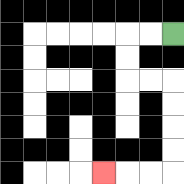{'start': '[7, 1]', 'end': '[4, 7]', 'path_directions': 'L,L,D,D,R,R,D,D,D,D,L,L,L', 'path_coordinates': '[[7, 1], [6, 1], [5, 1], [5, 2], [5, 3], [6, 3], [7, 3], [7, 4], [7, 5], [7, 6], [7, 7], [6, 7], [5, 7], [4, 7]]'}